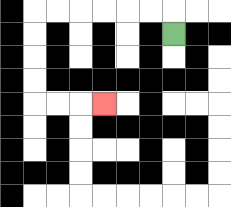{'start': '[7, 1]', 'end': '[4, 4]', 'path_directions': 'U,L,L,L,L,L,L,D,D,D,D,R,R,R', 'path_coordinates': '[[7, 1], [7, 0], [6, 0], [5, 0], [4, 0], [3, 0], [2, 0], [1, 0], [1, 1], [1, 2], [1, 3], [1, 4], [2, 4], [3, 4], [4, 4]]'}